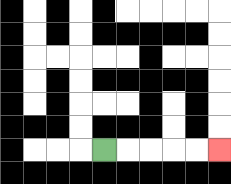{'start': '[4, 6]', 'end': '[9, 6]', 'path_directions': 'R,R,R,R,R', 'path_coordinates': '[[4, 6], [5, 6], [6, 6], [7, 6], [8, 6], [9, 6]]'}